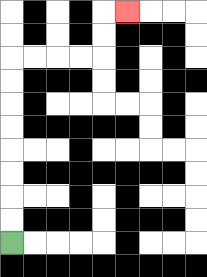{'start': '[0, 10]', 'end': '[5, 0]', 'path_directions': 'U,U,U,U,U,U,U,U,R,R,R,R,U,U,R', 'path_coordinates': '[[0, 10], [0, 9], [0, 8], [0, 7], [0, 6], [0, 5], [0, 4], [0, 3], [0, 2], [1, 2], [2, 2], [3, 2], [4, 2], [4, 1], [4, 0], [5, 0]]'}